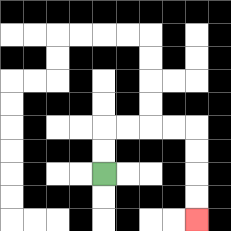{'start': '[4, 7]', 'end': '[8, 9]', 'path_directions': 'U,U,R,R,R,R,D,D,D,D', 'path_coordinates': '[[4, 7], [4, 6], [4, 5], [5, 5], [6, 5], [7, 5], [8, 5], [8, 6], [8, 7], [8, 8], [8, 9]]'}